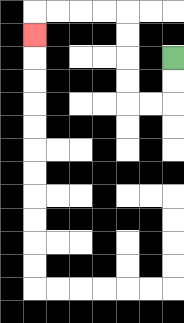{'start': '[7, 2]', 'end': '[1, 1]', 'path_directions': 'D,D,L,L,U,U,U,U,L,L,L,L,D', 'path_coordinates': '[[7, 2], [7, 3], [7, 4], [6, 4], [5, 4], [5, 3], [5, 2], [5, 1], [5, 0], [4, 0], [3, 0], [2, 0], [1, 0], [1, 1]]'}